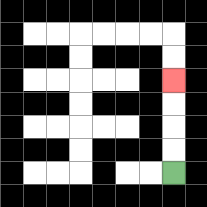{'start': '[7, 7]', 'end': '[7, 3]', 'path_directions': 'U,U,U,U', 'path_coordinates': '[[7, 7], [7, 6], [7, 5], [7, 4], [7, 3]]'}